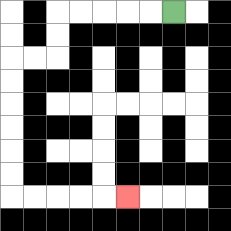{'start': '[7, 0]', 'end': '[5, 8]', 'path_directions': 'L,L,L,L,L,D,D,L,L,D,D,D,D,D,D,R,R,R,R,R', 'path_coordinates': '[[7, 0], [6, 0], [5, 0], [4, 0], [3, 0], [2, 0], [2, 1], [2, 2], [1, 2], [0, 2], [0, 3], [0, 4], [0, 5], [0, 6], [0, 7], [0, 8], [1, 8], [2, 8], [3, 8], [4, 8], [5, 8]]'}